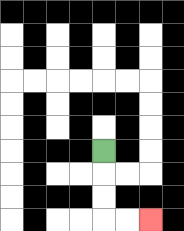{'start': '[4, 6]', 'end': '[6, 9]', 'path_directions': 'D,D,D,R,R', 'path_coordinates': '[[4, 6], [4, 7], [4, 8], [4, 9], [5, 9], [6, 9]]'}